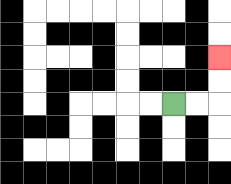{'start': '[7, 4]', 'end': '[9, 2]', 'path_directions': 'R,R,U,U', 'path_coordinates': '[[7, 4], [8, 4], [9, 4], [9, 3], [9, 2]]'}